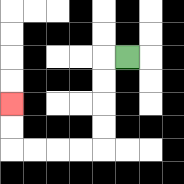{'start': '[5, 2]', 'end': '[0, 4]', 'path_directions': 'L,D,D,D,D,L,L,L,L,U,U', 'path_coordinates': '[[5, 2], [4, 2], [4, 3], [4, 4], [4, 5], [4, 6], [3, 6], [2, 6], [1, 6], [0, 6], [0, 5], [0, 4]]'}